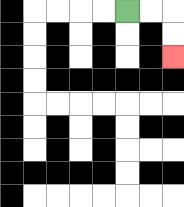{'start': '[5, 0]', 'end': '[7, 2]', 'path_directions': 'R,R,D,D', 'path_coordinates': '[[5, 0], [6, 0], [7, 0], [7, 1], [7, 2]]'}